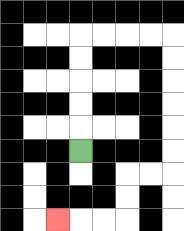{'start': '[3, 6]', 'end': '[2, 9]', 'path_directions': 'U,U,U,U,U,R,R,R,R,D,D,D,D,D,D,L,L,D,D,L,L,L', 'path_coordinates': '[[3, 6], [3, 5], [3, 4], [3, 3], [3, 2], [3, 1], [4, 1], [5, 1], [6, 1], [7, 1], [7, 2], [7, 3], [7, 4], [7, 5], [7, 6], [7, 7], [6, 7], [5, 7], [5, 8], [5, 9], [4, 9], [3, 9], [2, 9]]'}